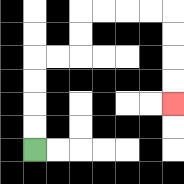{'start': '[1, 6]', 'end': '[7, 4]', 'path_directions': 'U,U,U,U,R,R,U,U,R,R,R,R,D,D,D,D', 'path_coordinates': '[[1, 6], [1, 5], [1, 4], [1, 3], [1, 2], [2, 2], [3, 2], [3, 1], [3, 0], [4, 0], [5, 0], [6, 0], [7, 0], [7, 1], [7, 2], [7, 3], [7, 4]]'}